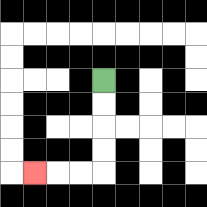{'start': '[4, 3]', 'end': '[1, 7]', 'path_directions': 'D,D,D,D,L,L,L', 'path_coordinates': '[[4, 3], [4, 4], [4, 5], [4, 6], [4, 7], [3, 7], [2, 7], [1, 7]]'}